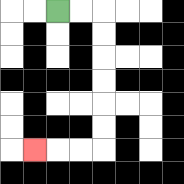{'start': '[2, 0]', 'end': '[1, 6]', 'path_directions': 'R,R,D,D,D,D,D,D,L,L,L', 'path_coordinates': '[[2, 0], [3, 0], [4, 0], [4, 1], [4, 2], [4, 3], [4, 4], [4, 5], [4, 6], [3, 6], [2, 6], [1, 6]]'}